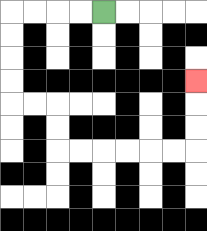{'start': '[4, 0]', 'end': '[8, 3]', 'path_directions': 'L,L,L,L,D,D,D,D,R,R,D,D,R,R,R,R,R,R,U,U,U', 'path_coordinates': '[[4, 0], [3, 0], [2, 0], [1, 0], [0, 0], [0, 1], [0, 2], [0, 3], [0, 4], [1, 4], [2, 4], [2, 5], [2, 6], [3, 6], [4, 6], [5, 6], [6, 6], [7, 6], [8, 6], [8, 5], [8, 4], [8, 3]]'}